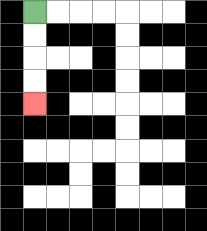{'start': '[1, 0]', 'end': '[1, 4]', 'path_directions': 'D,D,D,D', 'path_coordinates': '[[1, 0], [1, 1], [1, 2], [1, 3], [1, 4]]'}